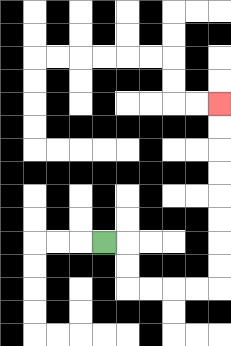{'start': '[4, 10]', 'end': '[9, 4]', 'path_directions': 'R,D,D,R,R,R,R,U,U,U,U,U,U,U,U', 'path_coordinates': '[[4, 10], [5, 10], [5, 11], [5, 12], [6, 12], [7, 12], [8, 12], [9, 12], [9, 11], [9, 10], [9, 9], [9, 8], [9, 7], [9, 6], [9, 5], [9, 4]]'}